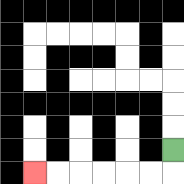{'start': '[7, 6]', 'end': '[1, 7]', 'path_directions': 'D,L,L,L,L,L,L', 'path_coordinates': '[[7, 6], [7, 7], [6, 7], [5, 7], [4, 7], [3, 7], [2, 7], [1, 7]]'}